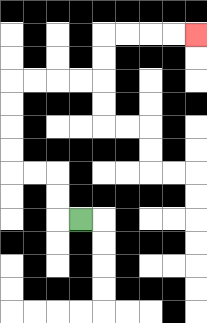{'start': '[3, 9]', 'end': '[8, 1]', 'path_directions': 'L,U,U,L,L,U,U,U,U,R,R,R,R,U,U,R,R,R,R', 'path_coordinates': '[[3, 9], [2, 9], [2, 8], [2, 7], [1, 7], [0, 7], [0, 6], [0, 5], [0, 4], [0, 3], [1, 3], [2, 3], [3, 3], [4, 3], [4, 2], [4, 1], [5, 1], [6, 1], [7, 1], [8, 1]]'}